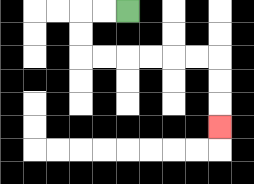{'start': '[5, 0]', 'end': '[9, 5]', 'path_directions': 'L,L,D,D,R,R,R,R,R,R,D,D,D', 'path_coordinates': '[[5, 0], [4, 0], [3, 0], [3, 1], [3, 2], [4, 2], [5, 2], [6, 2], [7, 2], [8, 2], [9, 2], [9, 3], [9, 4], [9, 5]]'}